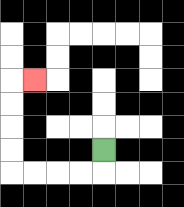{'start': '[4, 6]', 'end': '[1, 3]', 'path_directions': 'D,L,L,L,L,U,U,U,U,R', 'path_coordinates': '[[4, 6], [4, 7], [3, 7], [2, 7], [1, 7], [0, 7], [0, 6], [0, 5], [0, 4], [0, 3], [1, 3]]'}